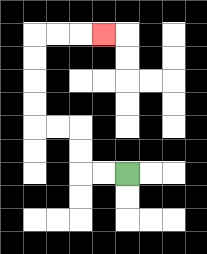{'start': '[5, 7]', 'end': '[4, 1]', 'path_directions': 'L,L,U,U,L,L,U,U,U,U,R,R,R', 'path_coordinates': '[[5, 7], [4, 7], [3, 7], [3, 6], [3, 5], [2, 5], [1, 5], [1, 4], [1, 3], [1, 2], [1, 1], [2, 1], [3, 1], [4, 1]]'}